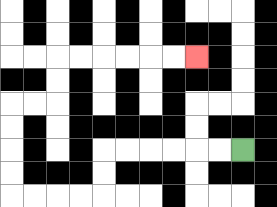{'start': '[10, 6]', 'end': '[8, 2]', 'path_directions': 'L,L,L,L,L,L,D,D,L,L,L,L,U,U,U,U,R,R,U,U,R,R,R,R,R,R', 'path_coordinates': '[[10, 6], [9, 6], [8, 6], [7, 6], [6, 6], [5, 6], [4, 6], [4, 7], [4, 8], [3, 8], [2, 8], [1, 8], [0, 8], [0, 7], [0, 6], [0, 5], [0, 4], [1, 4], [2, 4], [2, 3], [2, 2], [3, 2], [4, 2], [5, 2], [6, 2], [7, 2], [8, 2]]'}